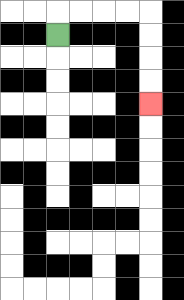{'start': '[2, 1]', 'end': '[6, 4]', 'path_directions': 'U,R,R,R,R,D,D,D,D', 'path_coordinates': '[[2, 1], [2, 0], [3, 0], [4, 0], [5, 0], [6, 0], [6, 1], [6, 2], [6, 3], [6, 4]]'}